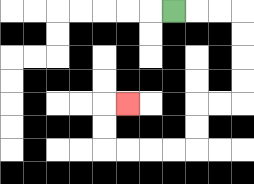{'start': '[7, 0]', 'end': '[5, 4]', 'path_directions': 'R,R,R,D,D,D,D,L,L,D,D,L,L,L,L,U,U,R', 'path_coordinates': '[[7, 0], [8, 0], [9, 0], [10, 0], [10, 1], [10, 2], [10, 3], [10, 4], [9, 4], [8, 4], [8, 5], [8, 6], [7, 6], [6, 6], [5, 6], [4, 6], [4, 5], [4, 4], [5, 4]]'}